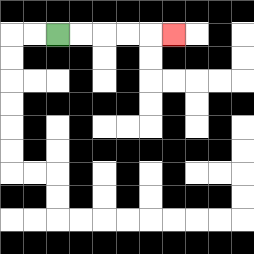{'start': '[2, 1]', 'end': '[7, 1]', 'path_directions': 'R,R,R,R,R', 'path_coordinates': '[[2, 1], [3, 1], [4, 1], [5, 1], [6, 1], [7, 1]]'}